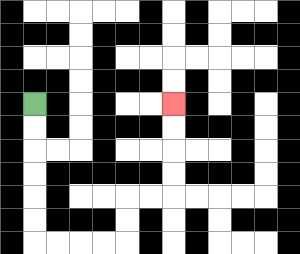{'start': '[1, 4]', 'end': '[7, 4]', 'path_directions': 'D,D,D,D,D,D,R,R,R,R,U,U,R,R,U,U,U,U', 'path_coordinates': '[[1, 4], [1, 5], [1, 6], [1, 7], [1, 8], [1, 9], [1, 10], [2, 10], [3, 10], [4, 10], [5, 10], [5, 9], [5, 8], [6, 8], [7, 8], [7, 7], [7, 6], [7, 5], [7, 4]]'}